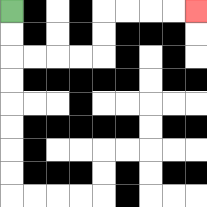{'start': '[0, 0]', 'end': '[8, 0]', 'path_directions': 'D,D,R,R,R,R,U,U,R,R,R,R', 'path_coordinates': '[[0, 0], [0, 1], [0, 2], [1, 2], [2, 2], [3, 2], [4, 2], [4, 1], [4, 0], [5, 0], [6, 0], [7, 0], [8, 0]]'}